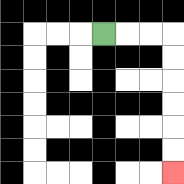{'start': '[4, 1]', 'end': '[7, 7]', 'path_directions': 'R,R,R,D,D,D,D,D,D', 'path_coordinates': '[[4, 1], [5, 1], [6, 1], [7, 1], [7, 2], [7, 3], [7, 4], [7, 5], [7, 6], [7, 7]]'}